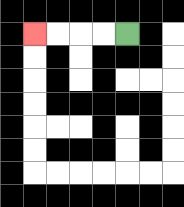{'start': '[5, 1]', 'end': '[1, 1]', 'path_directions': 'L,L,L,L', 'path_coordinates': '[[5, 1], [4, 1], [3, 1], [2, 1], [1, 1]]'}